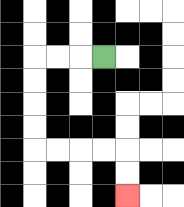{'start': '[4, 2]', 'end': '[5, 8]', 'path_directions': 'L,L,L,D,D,D,D,R,R,R,R,D,D', 'path_coordinates': '[[4, 2], [3, 2], [2, 2], [1, 2], [1, 3], [1, 4], [1, 5], [1, 6], [2, 6], [3, 6], [4, 6], [5, 6], [5, 7], [5, 8]]'}